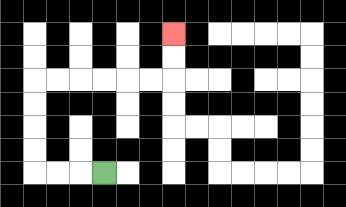{'start': '[4, 7]', 'end': '[7, 1]', 'path_directions': 'L,L,L,U,U,U,U,R,R,R,R,R,R,U,U', 'path_coordinates': '[[4, 7], [3, 7], [2, 7], [1, 7], [1, 6], [1, 5], [1, 4], [1, 3], [2, 3], [3, 3], [4, 3], [5, 3], [6, 3], [7, 3], [7, 2], [7, 1]]'}